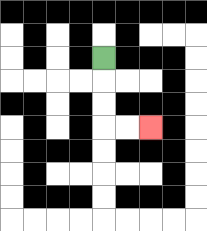{'start': '[4, 2]', 'end': '[6, 5]', 'path_directions': 'D,D,D,R,R', 'path_coordinates': '[[4, 2], [4, 3], [4, 4], [4, 5], [5, 5], [6, 5]]'}